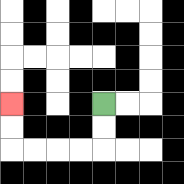{'start': '[4, 4]', 'end': '[0, 4]', 'path_directions': 'D,D,L,L,L,L,U,U', 'path_coordinates': '[[4, 4], [4, 5], [4, 6], [3, 6], [2, 6], [1, 6], [0, 6], [0, 5], [0, 4]]'}